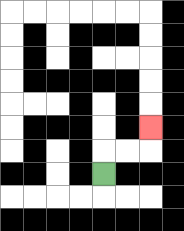{'start': '[4, 7]', 'end': '[6, 5]', 'path_directions': 'U,R,R,U', 'path_coordinates': '[[4, 7], [4, 6], [5, 6], [6, 6], [6, 5]]'}